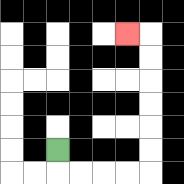{'start': '[2, 6]', 'end': '[5, 1]', 'path_directions': 'D,R,R,R,R,U,U,U,U,U,U,L', 'path_coordinates': '[[2, 6], [2, 7], [3, 7], [4, 7], [5, 7], [6, 7], [6, 6], [6, 5], [6, 4], [6, 3], [6, 2], [6, 1], [5, 1]]'}